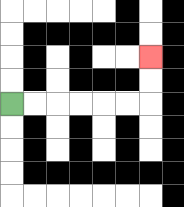{'start': '[0, 4]', 'end': '[6, 2]', 'path_directions': 'R,R,R,R,R,R,U,U', 'path_coordinates': '[[0, 4], [1, 4], [2, 4], [3, 4], [4, 4], [5, 4], [6, 4], [6, 3], [6, 2]]'}